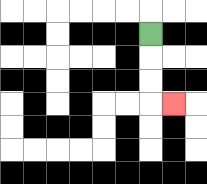{'start': '[6, 1]', 'end': '[7, 4]', 'path_directions': 'D,D,D,R', 'path_coordinates': '[[6, 1], [6, 2], [6, 3], [6, 4], [7, 4]]'}